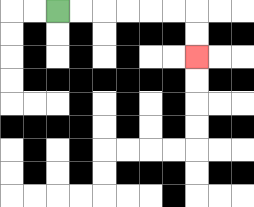{'start': '[2, 0]', 'end': '[8, 2]', 'path_directions': 'R,R,R,R,R,R,D,D', 'path_coordinates': '[[2, 0], [3, 0], [4, 0], [5, 0], [6, 0], [7, 0], [8, 0], [8, 1], [8, 2]]'}